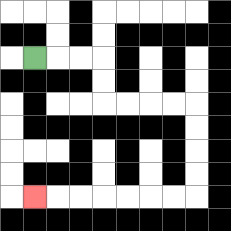{'start': '[1, 2]', 'end': '[1, 8]', 'path_directions': 'R,R,R,D,D,R,R,R,R,D,D,D,D,L,L,L,L,L,L,L', 'path_coordinates': '[[1, 2], [2, 2], [3, 2], [4, 2], [4, 3], [4, 4], [5, 4], [6, 4], [7, 4], [8, 4], [8, 5], [8, 6], [8, 7], [8, 8], [7, 8], [6, 8], [5, 8], [4, 8], [3, 8], [2, 8], [1, 8]]'}